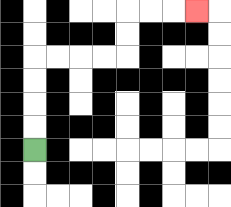{'start': '[1, 6]', 'end': '[8, 0]', 'path_directions': 'U,U,U,U,R,R,R,R,U,U,R,R,R', 'path_coordinates': '[[1, 6], [1, 5], [1, 4], [1, 3], [1, 2], [2, 2], [3, 2], [4, 2], [5, 2], [5, 1], [5, 0], [6, 0], [7, 0], [8, 0]]'}